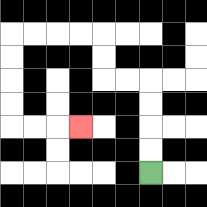{'start': '[6, 7]', 'end': '[3, 5]', 'path_directions': 'U,U,U,U,L,L,U,U,L,L,L,L,D,D,D,D,R,R,R', 'path_coordinates': '[[6, 7], [6, 6], [6, 5], [6, 4], [6, 3], [5, 3], [4, 3], [4, 2], [4, 1], [3, 1], [2, 1], [1, 1], [0, 1], [0, 2], [0, 3], [0, 4], [0, 5], [1, 5], [2, 5], [3, 5]]'}